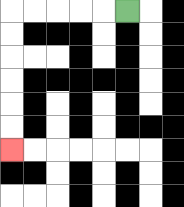{'start': '[5, 0]', 'end': '[0, 6]', 'path_directions': 'L,L,L,L,L,D,D,D,D,D,D', 'path_coordinates': '[[5, 0], [4, 0], [3, 0], [2, 0], [1, 0], [0, 0], [0, 1], [0, 2], [0, 3], [0, 4], [0, 5], [0, 6]]'}